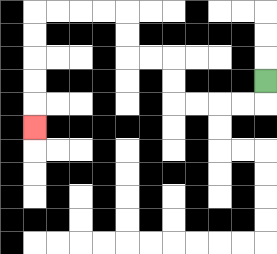{'start': '[11, 3]', 'end': '[1, 5]', 'path_directions': 'D,L,L,L,L,U,U,L,L,U,U,L,L,L,L,D,D,D,D,D', 'path_coordinates': '[[11, 3], [11, 4], [10, 4], [9, 4], [8, 4], [7, 4], [7, 3], [7, 2], [6, 2], [5, 2], [5, 1], [5, 0], [4, 0], [3, 0], [2, 0], [1, 0], [1, 1], [1, 2], [1, 3], [1, 4], [1, 5]]'}